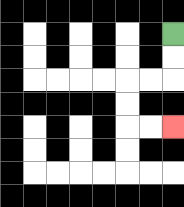{'start': '[7, 1]', 'end': '[7, 5]', 'path_directions': 'D,D,L,L,D,D,R,R', 'path_coordinates': '[[7, 1], [7, 2], [7, 3], [6, 3], [5, 3], [5, 4], [5, 5], [6, 5], [7, 5]]'}